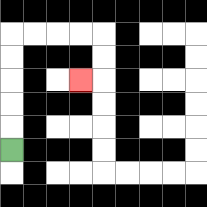{'start': '[0, 6]', 'end': '[3, 3]', 'path_directions': 'U,U,U,U,U,R,R,R,R,D,D,L', 'path_coordinates': '[[0, 6], [0, 5], [0, 4], [0, 3], [0, 2], [0, 1], [1, 1], [2, 1], [3, 1], [4, 1], [4, 2], [4, 3], [3, 3]]'}